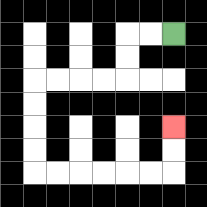{'start': '[7, 1]', 'end': '[7, 5]', 'path_directions': 'L,L,D,D,L,L,L,L,D,D,D,D,R,R,R,R,R,R,U,U', 'path_coordinates': '[[7, 1], [6, 1], [5, 1], [5, 2], [5, 3], [4, 3], [3, 3], [2, 3], [1, 3], [1, 4], [1, 5], [1, 6], [1, 7], [2, 7], [3, 7], [4, 7], [5, 7], [6, 7], [7, 7], [7, 6], [7, 5]]'}